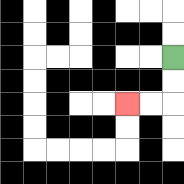{'start': '[7, 2]', 'end': '[5, 4]', 'path_directions': 'D,D,L,L', 'path_coordinates': '[[7, 2], [7, 3], [7, 4], [6, 4], [5, 4]]'}